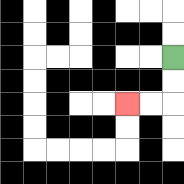{'start': '[7, 2]', 'end': '[5, 4]', 'path_directions': 'D,D,L,L', 'path_coordinates': '[[7, 2], [7, 3], [7, 4], [6, 4], [5, 4]]'}